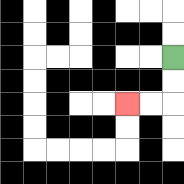{'start': '[7, 2]', 'end': '[5, 4]', 'path_directions': 'D,D,L,L', 'path_coordinates': '[[7, 2], [7, 3], [7, 4], [6, 4], [5, 4]]'}